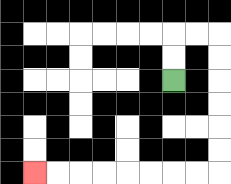{'start': '[7, 3]', 'end': '[1, 7]', 'path_directions': 'U,U,R,R,D,D,D,D,D,D,L,L,L,L,L,L,L,L', 'path_coordinates': '[[7, 3], [7, 2], [7, 1], [8, 1], [9, 1], [9, 2], [9, 3], [9, 4], [9, 5], [9, 6], [9, 7], [8, 7], [7, 7], [6, 7], [5, 7], [4, 7], [3, 7], [2, 7], [1, 7]]'}